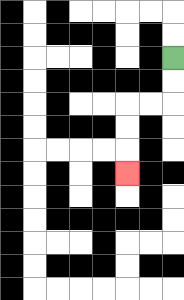{'start': '[7, 2]', 'end': '[5, 7]', 'path_directions': 'D,D,L,L,D,D,D', 'path_coordinates': '[[7, 2], [7, 3], [7, 4], [6, 4], [5, 4], [5, 5], [5, 6], [5, 7]]'}